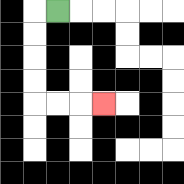{'start': '[2, 0]', 'end': '[4, 4]', 'path_directions': 'L,D,D,D,D,R,R,R', 'path_coordinates': '[[2, 0], [1, 0], [1, 1], [1, 2], [1, 3], [1, 4], [2, 4], [3, 4], [4, 4]]'}